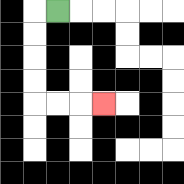{'start': '[2, 0]', 'end': '[4, 4]', 'path_directions': 'L,D,D,D,D,R,R,R', 'path_coordinates': '[[2, 0], [1, 0], [1, 1], [1, 2], [1, 3], [1, 4], [2, 4], [3, 4], [4, 4]]'}